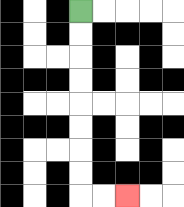{'start': '[3, 0]', 'end': '[5, 8]', 'path_directions': 'D,D,D,D,D,D,D,D,R,R', 'path_coordinates': '[[3, 0], [3, 1], [3, 2], [3, 3], [3, 4], [3, 5], [3, 6], [3, 7], [3, 8], [4, 8], [5, 8]]'}